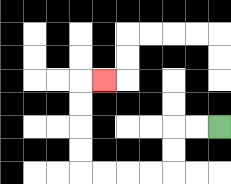{'start': '[9, 5]', 'end': '[4, 3]', 'path_directions': 'L,L,D,D,L,L,L,L,U,U,U,U,R', 'path_coordinates': '[[9, 5], [8, 5], [7, 5], [7, 6], [7, 7], [6, 7], [5, 7], [4, 7], [3, 7], [3, 6], [3, 5], [3, 4], [3, 3], [4, 3]]'}